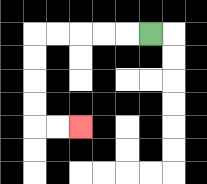{'start': '[6, 1]', 'end': '[3, 5]', 'path_directions': 'L,L,L,L,L,D,D,D,D,R,R', 'path_coordinates': '[[6, 1], [5, 1], [4, 1], [3, 1], [2, 1], [1, 1], [1, 2], [1, 3], [1, 4], [1, 5], [2, 5], [3, 5]]'}